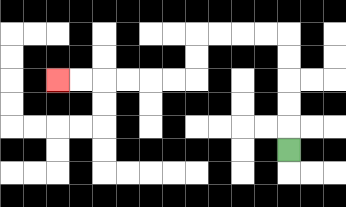{'start': '[12, 6]', 'end': '[2, 3]', 'path_directions': 'U,U,U,U,U,L,L,L,L,D,D,L,L,L,L,L,L', 'path_coordinates': '[[12, 6], [12, 5], [12, 4], [12, 3], [12, 2], [12, 1], [11, 1], [10, 1], [9, 1], [8, 1], [8, 2], [8, 3], [7, 3], [6, 3], [5, 3], [4, 3], [3, 3], [2, 3]]'}